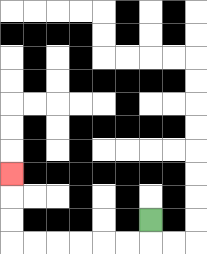{'start': '[6, 9]', 'end': '[0, 7]', 'path_directions': 'D,L,L,L,L,L,L,U,U,U', 'path_coordinates': '[[6, 9], [6, 10], [5, 10], [4, 10], [3, 10], [2, 10], [1, 10], [0, 10], [0, 9], [0, 8], [0, 7]]'}